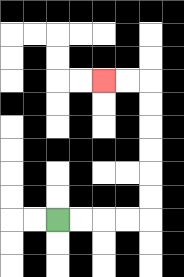{'start': '[2, 9]', 'end': '[4, 3]', 'path_directions': 'R,R,R,R,U,U,U,U,U,U,L,L', 'path_coordinates': '[[2, 9], [3, 9], [4, 9], [5, 9], [6, 9], [6, 8], [6, 7], [6, 6], [6, 5], [6, 4], [6, 3], [5, 3], [4, 3]]'}